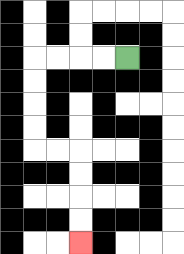{'start': '[5, 2]', 'end': '[3, 10]', 'path_directions': 'L,L,L,L,D,D,D,D,R,R,D,D,D,D', 'path_coordinates': '[[5, 2], [4, 2], [3, 2], [2, 2], [1, 2], [1, 3], [1, 4], [1, 5], [1, 6], [2, 6], [3, 6], [3, 7], [3, 8], [3, 9], [3, 10]]'}